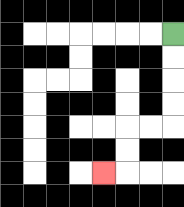{'start': '[7, 1]', 'end': '[4, 7]', 'path_directions': 'D,D,D,D,L,L,D,D,L', 'path_coordinates': '[[7, 1], [7, 2], [7, 3], [7, 4], [7, 5], [6, 5], [5, 5], [5, 6], [5, 7], [4, 7]]'}